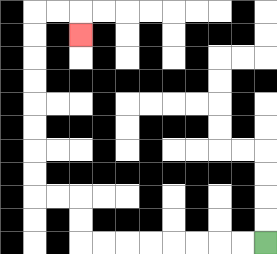{'start': '[11, 10]', 'end': '[3, 1]', 'path_directions': 'L,L,L,L,L,L,L,L,U,U,L,L,U,U,U,U,U,U,U,U,R,R,D', 'path_coordinates': '[[11, 10], [10, 10], [9, 10], [8, 10], [7, 10], [6, 10], [5, 10], [4, 10], [3, 10], [3, 9], [3, 8], [2, 8], [1, 8], [1, 7], [1, 6], [1, 5], [1, 4], [1, 3], [1, 2], [1, 1], [1, 0], [2, 0], [3, 0], [3, 1]]'}